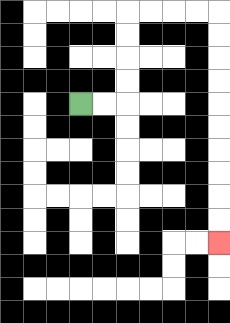{'start': '[3, 4]', 'end': '[9, 10]', 'path_directions': 'R,R,U,U,U,U,R,R,R,R,D,D,D,D,D,D,D,D,D,D', 'path_coordinates': '[[3, 4], [4, 4], [5, 4], [5, 3], [5, 2], [5, 1], [5, 0], [6, 0], [7, 0], [8, 0], [9, 0], [9, 1], [9, 2], [9, 3], [9, 4], [9, 5], [9, 6], [9, 7], [9, 8], [9, 9], [9, 10]]'}